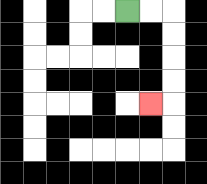{'start': '[5, 0]', 'end': '[6, 4]', 'path_directions': 'R,R,D,D,D,D,L', 'path_coordinates': '[[5, 0], [6, 0], [7, 0], [7, 1], [7, 2], [7, 3], [7, 4], [6, 4]]'}